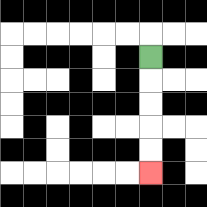{'start': '[6, 2]', 'end': '[6, 7]', 'path_directions': 'D,D,D,D,D', 'path_coordinates': '[[6, 2], [6, 3], [6, 4], [6, 5], [6, 6], [6, 7]]'}